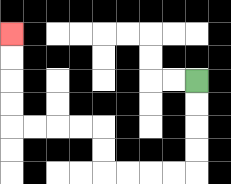{'start': '[8, 3]', 'end': '[0, 1]', 'path_directions': 'D,D,D,D,L,L,L,L,U,U,L,L,L,L,U,U,U,U', 'path_coordinates': '[[8, 3], [8, 4], [8, 5], [8, 6], [8, 7], [7, 7], [6, 7], [5, 7], [4, 7], [4, 6], [4, 5], [3, 5], [2, 5], [1, 5], [0, 5], [0, 4], [0, 3], [0, 2], [0, 1]]'}